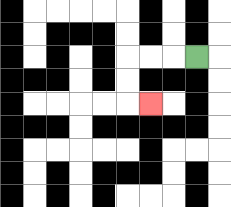{'start': '[8, 2]', 'end': '[6, 4]', 'path_directions': 'L,L,L,D,D,R', 'path_coordinates': '[[8, 2], [7, 2], [6, 2], [5, 2], [5, 3], [5, 4], [6, 4]]'}